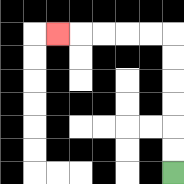{'start': '[7, 7]', 'end': '[2, 1]', 'path_directions': 'U,U,U,U,U,U,L,L,L,L,L', 'path_coordinates': '[[7, 7], [7, 6], [7, 5], [7, 4], [7, 3], [7, 2], [7, 1], [6, 1], [5, 1], [4, 1], [3, 1], [2, 1]]'}